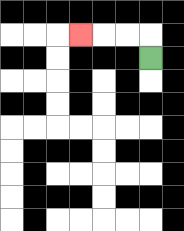{'start': '[6, 2]', 'end': '[3, 1]', 'path_directions': 'U,L,L,L', 'path_coordinates': '[[6, 2], [6, 1], [5, 1], [4, 1], [3, 1]]'}